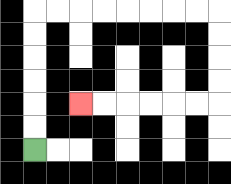{'start': '[1, 6]', 'end': '[3, 4]', 'path_directions': 'U,U,U,U,U,U,R,R,R,R,R,R,R,R,D,D,D,D,L,L,L,L,L,L', 'path_coordinates': '[[1, 6], [1, 5], [1, 4], [1, 3], [1, 2], [1, 1], [1, 0], [2, 0], [3, 0], [4, 0], [5, 0], [6, 0], [7, 0], [8, 0], [9, 0], [9, 1], [9, 2], [9, 3], [9, 4], [8, 4], [7, 4], [6, 4], [5, 4], [4, 4], [3, 4]]'}